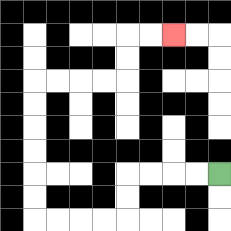{'start': '[9, 7]', 'end': '[7, 1]', 'path_directions': 'L,L,L,L,D,D,L,L,L,L,U,U,U,U,U,U,R,R,R,R,U,U,R,R', 'path_coordinates': '[[9, 7], [8, 7], [7, 7], [6, 7], [5, 7], [5, 8], [5, 9], [4, 9], [3, 9], [2, 9], [1, 9], [1, 8], [1, 7], [1, 6], [1, 5], [1, 4], [1, 3], [2, 3], [3, 3], [4, 3], [5, 3], [5, 2], [5, 1], [6, 1], [7, 1]]'}